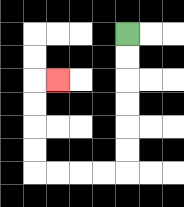{'start': '[5, 1]', 'end': '[2, 3]', 'path_directions': 'D,D,D,D,D,D,L,L,L,L,U,U,U,U,R', 'path_coordinates': '[[5, 1], [5, 2], [5, 3], [5, 4], [5, 5], [5, 6], [5, 7], [4, 7], [3, 7], [2, 7], [1, 7], [1, 6], [1, 5], [1, 4], [1, 3], [2, 3]]'}